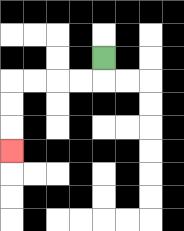{'start': '[4, 2]', 'end': '[0, 6]', 'path_directions': 'D,L,L,L,L,D,D,D', 'path_coordinates': '[[4, 2], [4, 3], [3, 3], [2, 3], [1, 3], [0, 3], [0, 4], [0, 5], [0, 6]]'}